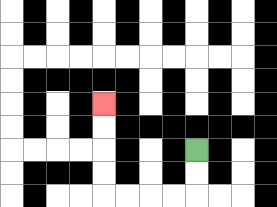{'start': '[8, 6]', 'end': '[4, 4]', 'path_directions': 'D,D,L,L,L,L,U,U,U,U', 'path_coordinates': '[[8, 6], [8, 7], [8, 8], [7, 8], [6, 8], [5, 8], [4, 8], [4, 7], [4, 6], [4, 5], [4, 4]]'}